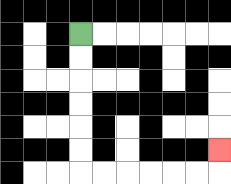{'start': '[3, 1]', 'end': '[9, 6]', 'path_directions': 'D,D,D,D,D,D,R,R,R,R,R,R,U', 'path_coordinates': '[[3, 1], [3, 2], [3, 3], [3, 4], [3, 5], [3, 6], [3, 7], [4, 7], [5, 7], [6, 7], [7, 7], [8, 7], [9, 7], [9, 6]]'}